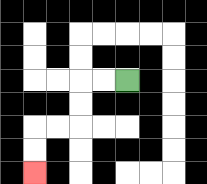{'start': '[5, 3]', 'end': '[1, 7]', 'path_directions': 'L,L,D,D,L,L,D,D', 'path_coordinates': '[[5, 3], [4, 3], [3, 3], [3, 4], [3, 5], [2, 5], [1, 5], [1, 6], [1, 7]]'}